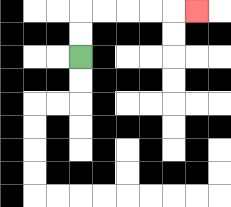{'start': '[3, 2]', 'end': '[8, 0]', 'path_directions': 'U,U,R,R,R,R,R', 'path_coordinates': '[[3, 2], [3, 1], [3, 0], [4, 0], [5, 0], [6, 0], [7, 0], [8, 0]]'}